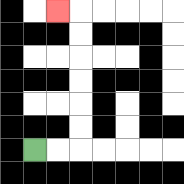{'start': '[1, 6]', 'end': '[2, 0]', 'path_directions': 'R,R,U,U,U,U,U,U,L', 'path_coordinates': '[[1, 6], [2, 6], [3, 6], [3, 5], [3, 4], [3, 3], [3, 2], [3, 1], [3, 0], [2, 0]]'}